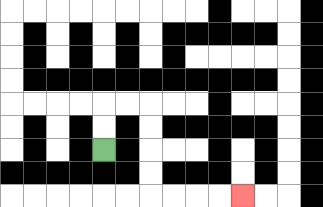{'start': '[4, 6]', 'end': '[10, 8]', 'path_directions': 'U,U,R,R,D,D,D,D,R,R,R,R', 'path_coordinates': '[[4, 6], [4, 5], [4, 4], [5, 4], [6, 4], [6, 5], [6, 6], [6, 7], [6, 8], [7, 8], [8, 8], [9, 8], [10, 8]]'}